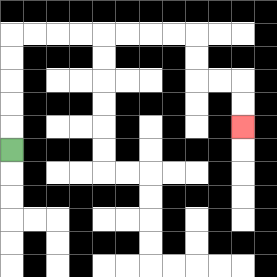{'start': '[0, 6]', 'end': '[10, 5]', 'path_directions': 'U,U,U,U,U,R,R,R,R,R,R,R,R,D,D,R,R,D,D', 'path_coordinates': '[[0, 6], [0, 5], [0, 4], [0, 3], [0, 2], [0, 1], [1, 1], [2, 1], [3, 1], [4, 1], [5, 1], [6, 1], [7, 1], [8, 1], [8, 2], [8, 3], [9, 3], [10, 3], [10, 4], [10, 5]]'}